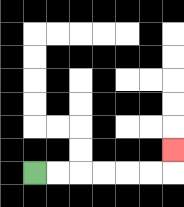{'start': '[1, 7]', 'end': '[7, 6]', 'path_directions': 'R,R,R,R,R,R,U', 'path_coordinates': '[[1, 7], [2, 7], [3, 7], [4, 7], [5, 7], [6, 7], [7, 7], [7, 6]]'}